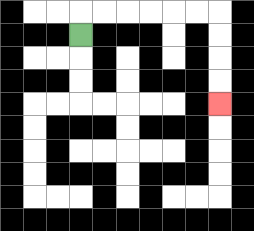{'start': '[3, 1]', 'end': '[9, 4]', 'path_directions': 'U,R,R,R,R,R,R,D,D,D,D', 'path_coordinates': '[[3, 1], [3, 0], [4, 0], [5, 0], [6, 0], [7, 0], [8, 0], [9, 0], [9, 1], [9, 2], [9, 3], [9, 4]]'}